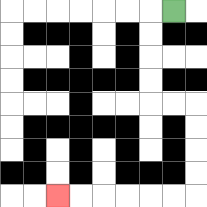{'start': '[7, 0]', 'end': '[2, 8]', 'path_directions': 'L,D,D,D,D,R,R,D,D,D,D,L,L,L,L,L,L', 'path_coordinates': '[[7, 0], [6, 0], [6, 1], [6, 2], [6, 3], [6, 4], [7, 4], [8, 4], [8, 5], [8, 6], [8, 7], [8, 8], [7, 8], [6, 8], [5, 8], [4, 8], [3, 8], [2, 8]]'}